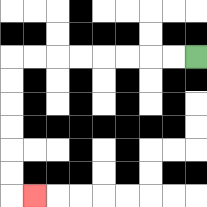{'start': '[8, 2]', 'end': '[1, 8]', 'path_directions': 'L,L,L,L,L,L,L,L,D,D,D,D,D,D,R', 'path_coordinates': '[[8, 2], [7, 2], [6, 2], [5, 2], [4, 2], [3, 2], [2, 2], [1, 2], [0, 2], [0, 3], [0, 4], [0, 5], [0, 6], [0, 7], [0, 8], [1, 8]]'}